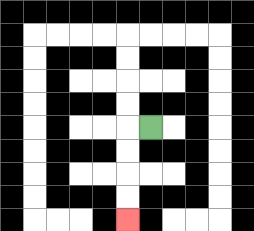{'start': '[6, 5]', 'end': '[5, 9]', 'path_directions': 'L,D,D,D,D', 'path_coordinates': '[[6, 5], [5, 5], [5, 6], [5, 7], [5, 8], [5, 9]]'}